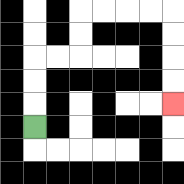{'start': '[1, 5]', 'end': '[7, 4]', 'path_directions': 'U,U,U,R,R,U,U,R,R,R,R,D,D,D,D', 'path_coordinates': '[[1, 5], [1, 4], [1, 3], [1, 2], [2, 2], [3, 2], [3, 1], [3, 0], [4, 0], [5, 0], [6, 0], [7, 0], [7, 1], [7, 2], [7, 3], [7, 4]]'}